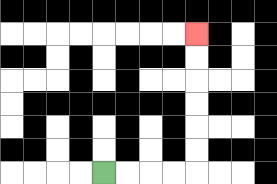{'start': '[4, 7]', 'end': '[8, 1]', 'path_directions': 'R,R,R,R,U,U,U,U,U,U', 'path_coordinates': '[[4, 7], [5, 7], [6, 7], [7, 7], [8, 7], [8, 6], [8, 5], [8, 4], [8, 3], [8, 2], [8, 1]]'}